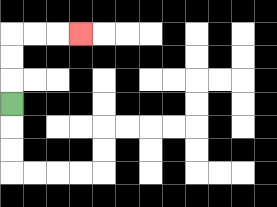{'start': '[0, 4]', 'end': '[3, 1]', 'path_directions': 'U,U,U,R,R,R', 'path_coordinates': '[[0, 4], [0, 3], [0, 2], [0, 1], [1, 1], [2, 1], [3, 1]]'}